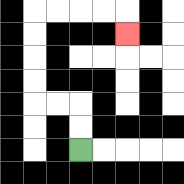{'start': '[3, 6]', 'end': '[5, 1]', 'path_directions': 'U,U,L,L,U,U,U,U,R,R,R,R,D', 'path_coordinates': '[[3, 6], [3, 5], [3, 4], [2, 4], [1, 4], [1, 3], [1, 2], [1, 1], [1, 0], [2, 0], [3, 0], [4, 0], [5, 0], [5, 1]]'}